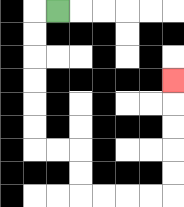{'start': '[2, 0]', 'end': '[7, 3]', 'path_directions': 'L,D,D,D,D,D,D,R,R,D,D,R,R,R,R,U,U,U,U,U', 'path_coordinates': '[[2, 0], [1, 0], [1, 1], [1, 2], [1, 3], [1, 4], [1, 5], [1, 6], [2, 6], [3, 6], [3, 7], [3, 8], [4, 8], [5, 8], [6, 8], [7, 8], [7, 7], [7, 6], [7, 5], [7, 4], [7, 3]]'}